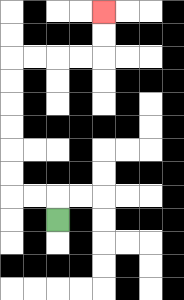{'start': '[2, 9]', 'end': '[4, 0]', 'path_directions': 'U,L,L,U,U,U,U,U,U,R,R,R,R,U,U', 'path_coordinates': '[[2, 9], [2, 8], [1, 8], [0, 8], [0, 7], [0, 6], [0, 5], [0, 4], [0, 3], [0, 2], [1, 2], [2, 2], [3, 2], [4, 2], [4, 1], [4, 0]]'}